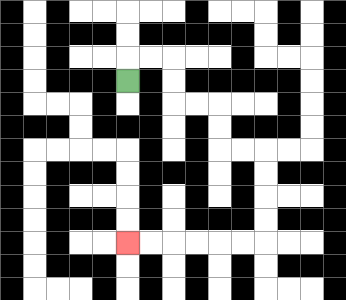{'start': '[5, 3]', 'end': '[5, 10]', 'path_directions': 'U,R,R,D,D,R,R,D,D,R,R,D,D,D,D,L,L,L,L,L,L', 'path_coordinates': '[[5, 3], [5, 2], [6, 2], [7, 2], [7, 3], [7, 4], [8, 4], [9, 4], [9, 5], [9, 6], [10, 6], [11, 6], [11, 7], [11, 8], [11, 9], [11, 10], [10, 10], [9, 10], [8, 10], [7, 10], [6, 10], [5, 10]]'}